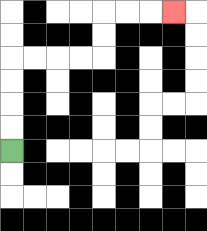{'start': '[0, 6]', 'end': '[7, 0]', 'path_directions': 'U,U,U,U,R,R,R,R,U,U,R,R,R', 'path_coordinates': '[[0, 6], [0, 5], [0, 4], [0, 3], [0, 2], [1, 2], [2, 2], [3, 2], [4, 2], [4, 1], [4, 0], [5, 0], [6, 0], [7, 0]]'}